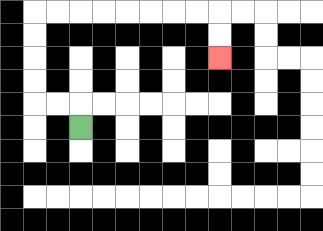{'start': '[3, 5]', 'end': '[9, 2]', 'path_directions': 'U,L,L,U,U,U,U,R,R,R,R,R,R,R,R,D,D', 'path_coordinates': '[[3, 5], [3, 4], [2, 4], [1, 4], [1, 3], [1, 2], [1, 1], [1, 0], [2, 0], [3, 0], [4, 0], [5, 0], [6, 0], [7, 0], [8, 0], [9, 0], [9, 1], [9, 2]]'}